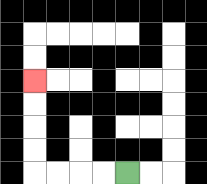{'start': '[5, 7]', 'end': '[1, 3]', 'path_directions': 'L,L,L,L,U,U,U,U', 'path_coordinates': '[[5, 7], [4, 7], [3, 7], [2, 7], [1, 7], [1, 6], [1, 5], [1, 4], [1, 3]]'}